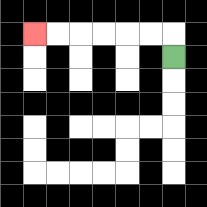{'start': '[7, 2]', 'end': '[1, 1]', 'path_directions': 'U,L,L,L,L,L,L', 'path_coordinates': '[[7, 2], [7, 1], [6, 1], [5, 1], [4, 1], [3, 1], [2, 1], [1, 1]]'}